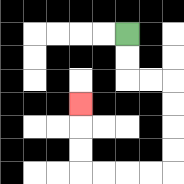{'start': '[5, 1]', 'end': '[3, 4]', 'path_directions': 'D,D,R,R,D,D,D,D,L,L,L,L,U,U,U', 'path_coordinates': '[[5, 1], [5, 2], [5, 3], [6, 3], [7, 3], [7, 4], [7, 5], [7, 6], [7, 7], [6, 7], [5, 7], [4, 7], [3, 7], [3, 6], [3, 5], [3, 4]]'}